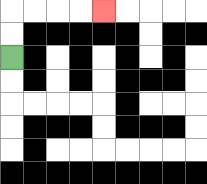{'start': '[0, 2]', 'end': '[4, 0]', 'path_directions': 'U,U,R,R,R,R', 'path_coordinates': '[[0, 2], [0, 1], [0, 0], [1, 0], [2, 0], [3, 0], [4, 0]]'}